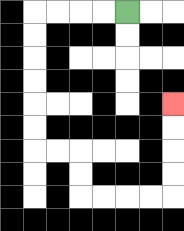{'start': '[5, 0]', 'end': '[7, 4]', 'path_directions': 'L,L,L,L,D,D,D,D,D,D,R,R,D,D,R,R,R,R,U,U,U,U', 'path_coordinates': '[[5, 0], [4, 0], [3, 0], [2, 0], [1, 0], [1, 1], [1, 2], [1, 3], [1, 4], [1, 5], [1, 6], [2, 6], [3, 6], [3, 7], [3, 8], [4, 8], [5, 8], [6, 8], [7, 8], [7, 7], [7, 6], [7, 5], [7, 4]]'}